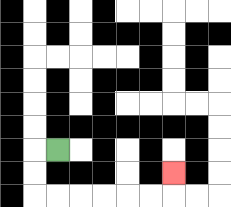{'start': '[2, 6]', 'end': '[7, 7]', 'path_directions': 'L,D,D,R,R,R,R,R,R,U', 'path_coordinates': '[[2, 6], [1, 6], [1, 7], [1, 8], [2, 8], [3, 8], [4, 8], [5, 8], [6, 8], [7, 8], [7, 7]]'}